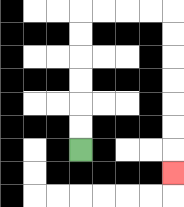{'start': '[3, 6]', 'end': '[7, 7]', 'path_directions': 'U,U,U,U,U,U,R,R,R,R,D,D,D,D,D,D,D', 'path_coordinates': '[[3, 6], [3, 5], [3, 4], [3, 3], [3, 2], [3, 1], [3, 0], [4, 0], [5, 0], [6, 0], [7, 0], [7, 1], [7, 2], [7, 3], [7, 4], [7, 5], [7, 6], [7, 7]]'}